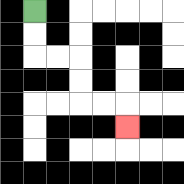{'start': '[1, 0]', 'end': '[5, 5]', 'path_directions': 'D,D,R,R,D,D,R,R,D', 'path_coordinates': '[[1, 0], [1, 1], [1, 2], [2, 2], [3, 2], [3, 3], [3, 4], [4, 4], [5, 4], [5, 5]]'}